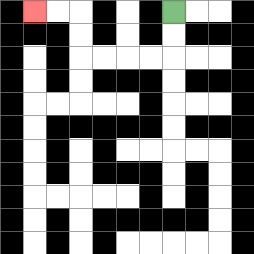{'start': '[7, 0]', 'end': '[1, 0]', 'path_directions': 'D,D,L,L,L,L,U,U,L,L', 'path_coordinates': '[[7, 0], [7, 1], [7, 2], [6, 2], [5, 2], [4, 2], [3, 2], [3, 1], [3, 0], [2, 0], [1, 0]]'}